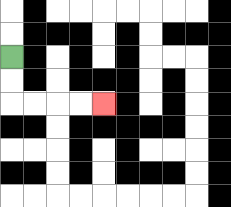{'start': '[0, 2]', 'end': '[4, 4]', 'path_directions': 'D,D,R,R,R,R', 'path_coordinates': '[[0, 2], [0, 3], [0, 4], [1, 4], [2, 4], [3, 4], [4, 4]]'}